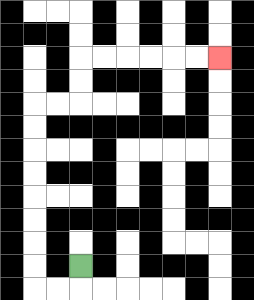{'start': '[3, 11]', 'end': '[9, 2]', 'path_directions': 'D,L,L,U,U,U,U,U,U,U,U,R,R,U,U,R,R,R,R,R,R', 'path_coordinates': '[[3, 11], [3, 12], [2, 12], [1, 12], [1, 11], [1, 10], [1, 9], [1, 8], [1, 7], [1, 6], [1, 5], [1, 4], [2, 4], [3, 4], [3, 3], [3, 2], [4, 2], [5, 2], [6, 2], [7, 2], [8, 2], [9, 2]]'}